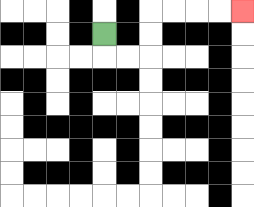{'start': '[4, 1]', 'end': '[10, 0]', 'path_directions': 'D,R,R,U,U,R,R,R,R', 'path_coordinates': '[[4, 1], [4, 2], [5, 2], [6, 2], [6, 1], [6, 0], [7, 0], [8, 0], [9, 0], [10, 0]]'}